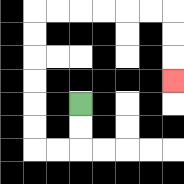{'start': '[3, 4]', 'end': '[7, 3]', 'path_directions': 'D,D,L,L,U,U,U,U,U,U,R,R,R,R,R,R,D,D,D', 'path_coordinates': '[[3, 4], [3, 5], [3, 6], [2, 6], [1, 6], [1, 5], [1, 4], [1, 3], [1, 2], [1, 1], [1, 0], [2, 0], [3, 0], [4, 0], [5, 0], [6, 0], [7, 0], [7, 1], [7, 2], [7, 3]]'}